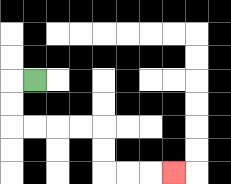{'start': '[1, 3]', 'end': '[7, 7]', 'path_directions': 'L,D,D,R,R,R,R,D,D,R,R,R', 'path_coordinates': '[[1, 3], [0, 3], [0, 4], [0, 5], [1, 5], [2, 5], [3, 5], [4, 5], [4, 6], [4, 7], [5, 7], [6, 7], [7, 7]]'}